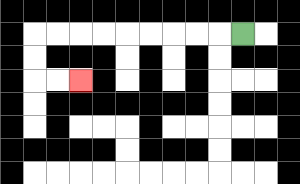{'start': '[10, 1]', 'end': '[3, 3]', 'path_directions': 'L,L,L,L,L,L,L,L,L,D,D,R,R', 'path_coordinates': '[[10, 1], [9, 1], [8, 1], [7, 1], [6, 1], [5, 1], [4, 1], [3, 1], [2, 1], [1, 1], [1, 2], [1, 3], [2, 3], [3, 3]]'}